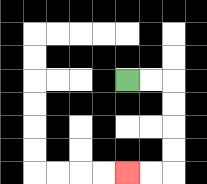{'start': '[5, 3]', 'end': '[5, 7]', 'path_directions': 'R,R,D,D,D,D,L,L', 'path_coordinates': '[[5, 3], [6, 3], [7, 3], [7, 4], [7, 5], [7, 6], [7, 7], [6, 7], [5, 7]]'}